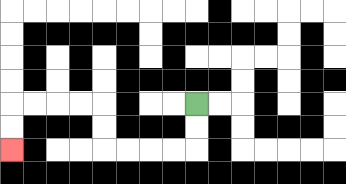{'start': '[8, 4]', 'end': '[0, 6]', 'path_directions': 'D,D,L,L,L,L,U,U,L,L,L,L,D,D', 'path_coordinates': '[[8, 4], [8, 5], [8, 6], [7, 6], [6, 6], [5, 6], [4, 6], [4, 5], [4, 4], [3, 4], [2, 4], [1, 4], [0, 4], [0, 5], [0, 6]]'}